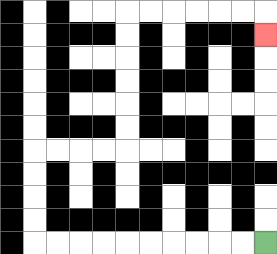{'start': '[11, 10]', 'end': '[11, 1]', 'path_directions': 'L,L,L,L,L,L,L,L,L,L,U,U,U,U,R,R,R,R,U,U,U,U,U,U,R,R,R,R,R,R,D', 'path_coordinates': '[[11, 10], [10, 10], [9, 10], [8, 10], [7, 10], [6, 10], [5, 10], [4, 10], [3, 10], [2, 10], [1, 10], [1, 9], [1, 8], [1, 7], [1, 6], [2, 6], [3, 6], [4, 6], [5, 6], [5, 5], [5, 4], [5, 3], [5, 2], [5, 1], [5, 0], [6, 0], [7, 0], [8, 0], [9, 0], [10, 0], [11, 0], [11, 1]]'}